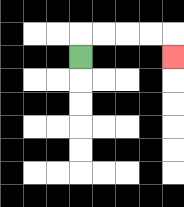{'start': '[3, 2]', 'end': '[7, 2]', 'path_directions': 'U,R,R,R,R,D', 'path_coordinates': '[[3, 2], [3, 1], [4, 1], [5, 1], [6, 1], [7, 1], [7, 2]]'}